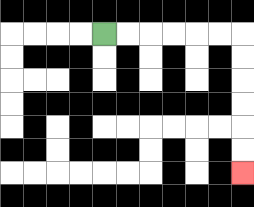{'start': '[4, 1]', 'end': '[10, 7]', 'path_directions': 'R,R,R,R,R,R,D,D,D,D,D,D', 'path_coordinates': '[[4, 1], [5, 1], [6, 1], [7, 1], [8, 1], [9, 1], [10, 1], [10, 2], [10, 3], [10, 4], [10, 5], [10, 6], [10, 7]]'}